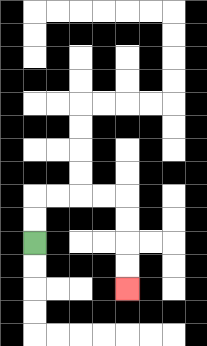{'start': '[1, 10]', 'end': '[5, 12]', 'path_directions': 'U,U,R,R,R,R,D,D,D,D', 'path_coordinates': '[[1, 10], [1, 9], [1, 8], [2, 8], [3, 8], [4, 8], [5, 8], [5, 9], [5, 10], [5, 11], [5, 12]]'}